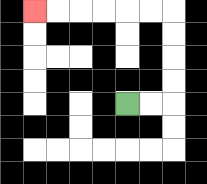{'start': '[5, 4]', 'end': '[1, 0]', 'path_directions': 'R,R,U,U,U,U,L,L,L,L,L,L', 'path_coordinates': '[[5, 4], [6, 4], [7, 4], [7, 3], [7, 2], [7, 1], [7, 0], [6, 0], [5, 0], [4, 0], [3, 0], [2, 0], [1, 0]]'}